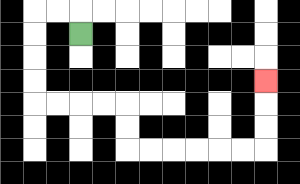{'start': '[3, 1]', 'end': '[11, 3]', 'path_directions': 'U,L,L,D,D,D,D,R,R,R,R,D,D,R,R,R,R,R,R,U,U,U', 'path_coordinates': '[[3, 1], [3, 0], [2, 0], [1, 0], [1, 1], [1, 2], [1, 3], [1, 4], [2, 4], [3, 4], [4, 4], [5, 4], [5, 5], [5, 6], [6, 6], [7, 6], [8, 6], [9, 6], [10, 6], [11, 6], [11, 5], [11, 4], [11, 3]]'}